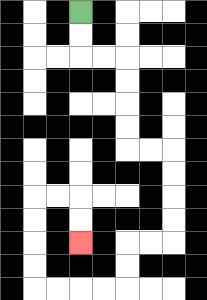{'start': '[3, 0]', 'end': '[3, 10]', 'path_directions': 'D,D,R,R,D,D,D,D,R,R,D,D,D,D,L,L,D,D,L,L,L,L,U,U,U,U,R,R,D,D', 'path_coordinates': '[[3, 0], [3, 1], [3, 2], [4, 2], [5, 2], [5, 3], [5, 4], [5, 5], [5, 6], [6, 6], [7, 6], [7, 7], [7, 8], [7, 9], [7, 10], [6, 10], [5, 10], [5, 11], [5, 12], [4, 12], [3, 12], [2, 12], [1, 12], [1, 11], [1, 10], [1, 9], [1, 8], [2, 8], [3, 8], [3, 9], [3, 10]]'}